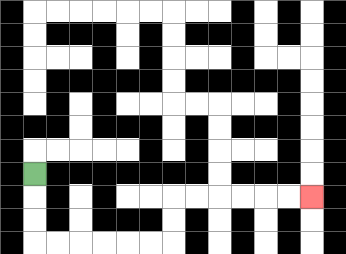{'start': '[1, 7]', 'end': '[13, 8]', 'path_directions': 'D,D,D,R,R,R,R,R,R,U,U,R,R,R,R,R,R', 'path_coordinates': '[[1, 7], [1, 8], [1, 9], [1, 10], [2, 10], [3, 10], [4, 10], [5, 10], [6, 10], [7, 10], [7, 9], [7, 8], [8, 8], [9, 8], [10, 8], [11, 8], [12, 8], [13, 8]]'}